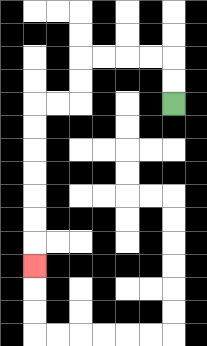{'start': '[7, 4]', 'end': '[1, 11]', 'path_directions': 'U,U,L,L,L,L,D,D,L,L,D,D,D,D,D,D,D', 'path_coordinates': '[[7, 4], [7, 3], [7, 2], [6, 2], [5, 2], [4, 2], [3, 2], [3, 3], [3, 4], [2, 4], [1, 4], [1, 5], [1, 6], [1, 7], [1, 8], [1, 9], [1, 10], [1, 11]]'}